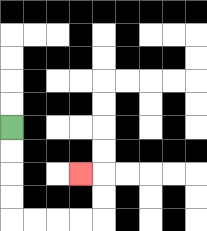{'start': '[0, 5]', 'end': '[3, 7]', 'path_directions': 'D,D,D,D,R,R,R,R,U,U,L', 'path_coordinates': '[[0, 5], [0, 6], [0, 7], [0, 8], [0, 9], [1, 9], [2, 9], [3, 9], [4, 9], [4, 8], [4, 7], [3, 7]]'}